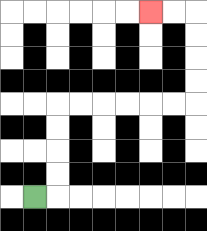{'start': '[1, 8]', 'end': '[6, 0]', 'path_directions': 'R,U,U,U,U,R,R,R,R,R,R,U,U,U,U,L,L', 'path_coordinates': '[[1, 8], [2, 8], [2, 7], [2, 6], [2, 5], [2, 4], [3, 4], [4, 4], [5, 4], [6, 4], [7, 4], [8, 4], [8, 3], [8, 2], [8, 1], [8, 0], [7, 0], [6, 0]]'}